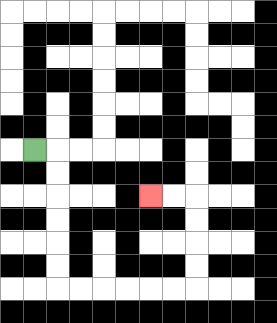{'start': '[1, 6]', 'end': '[6, 8]', 'path_directions': 'R,D,D,D,D,D,D,R,R,R,R,R,R,U,U,U,U,L,L', 'path_coordinates': '[[1, 6], [2, 6], [2, 7], [2, 8], [2, 9], [2, 10], [2, 11], [2, 12], [3, 12], [4, 12], [5, 12], [6, 12], [7, 12], [8, 12], [8, 11], [8, 10], [8, 9], [8, 8], [7, 8], [6, 8]]'}